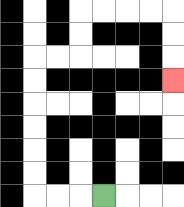{'start': '[4, 8]', 'end': '[7, 3]', 'path_directions': 'L,L,L,U,U,U,U,U,U,R,R,U,U,R,R,R,R,D,D,D', 'path_coordinates': '[[4, 8], [3, 8], [2, 8], [1, 8], [1, 7], [1, 6], [1, 5], [1, 4], [1, 3], [1, 2], [2, 2], [3, 2], [3, 1], [3, 0], [4, 0], [5, 0], [6, 0], [7, 0], [7, 1], [7, 2], [7, 3]]'}